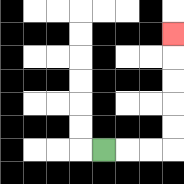{'start': '[4, 6]', 'end': '[7, 1]', 'path_directions': 'R,R,R,U,U,U,U,U', 'path_coordinates': '[[4, 6], [5, 6], [6, 6], [7, 6], [7, 5], [7, 4], [7, 3], [7, 2], [7, 1]]'}